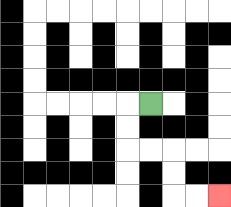{'start': '[6, 4]', 'end': '[9, 8]', 'path_directions': 'L,D,D,R,R,D,D,R,R', 'path_coordinates': '[[6, 4], [5, 4], [5, 5], [5, 6], [6, 6], [7, 6], [7, 7], [7, 8], [8, 8], [9, 8]]'}